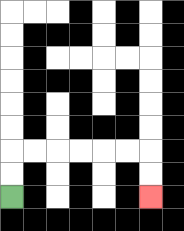{'start': '[0, 8]', 'end': '[6, 8]', 'path_directions': 'U,U,R,R,R,R,R,R,D,D', 'path_coordinates': '[[0, 8], [0, 7], [0, 6], [1, 6], [2, 6], [3, 6], [4, 6], [5, 6], [6, 6], [6, 7], [6, 8]]'}